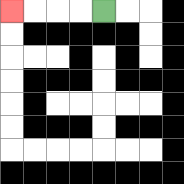{'start': '[4, 0]', 'end': '[0, 0]', 'path_directions': 'L,L,L,L', 'path_coordinates': '[[4, 0], [3, 0], [2, 0], [1, 0], [0, 0]]'}